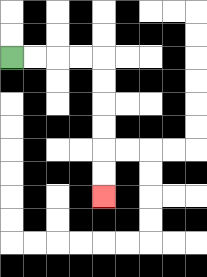{'start': '[0, 2]', 'end': '[4, 8]', 'path_directions': 'R,R,R,R,D,D,D,D,D,D', 'path_coordinates': '[[0, 2], [1, 2], [2, 2], [3, 2], [4, 2], [4, 3], [4, 4], [4, 5], [4, 6], [4, 7], [4, 8]]'}